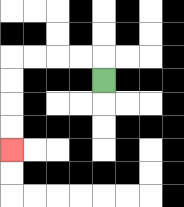{'start': '[4, 3]', 'end': '[0, 6]', 'path_directions': 'U,L,L,L,L,D,D,D,D', 'path_coordinates': '[[4, 3], [4, 2], [3, 2], [2, 2], [1, 2], [0, 2], [0, 3], [0, 4], [0, 5], [0, 6]]'}